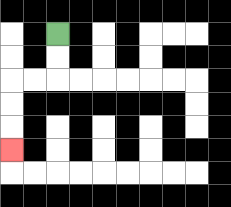{'start': '[2, 1]', 'end': '[0, 6]', 'path_directions': 'D,D,L,L,D,D,D', 'path_coordinates': '[[2, 1], [2, 2], [2, 3], [1, 3], [0, 3], [0, 4], [0, 5], [0, 6]]'}